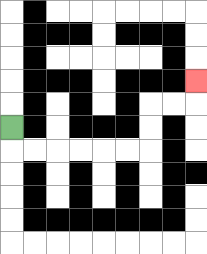{'start': '[0, 5]', 'end': '[8, 3]', 'path_directions': 'D,R,R,R,R,R,R,U,U,R,R,U', 'path_coordinates': '[[0, 5], [0, 6], [1, 6], [2, 6], [3, 6], [4, 6], [5, 6], [6, 6], [6, 5], [6, 4], [7, 4], [8, 4], [8, 3]]'}